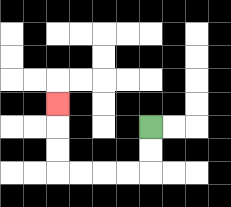{'start': '[6, 5]', 'end': '[2, 4]', 'path_directions': 'D,D,L,L,L,L,U,U,U', 'path_coordinates': '[[6, 5], [6, 6], [6, 7], [5, 7], [4, 7], [3, 7], [2, 7], [2, 6], [2, 5], [2, 4]]'}